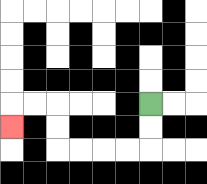{'start': '[6, 4]', 'end': '[0, 5]', 'path_directions': 'D,D,L,L,L,L,U,U,L,L,D', 'path_coordinates': '[[6, 4], [6, 5], [6, 6], [5, 6], [4, 6], [3, 6], [2, 6], [2, 5], [2, 4], [1, 4], [0, 4], [0, 5]]'}